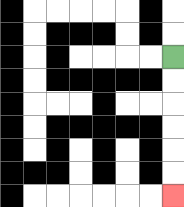{'start': '[7, 2]', 'end': '[7, 8]', 'path_directions': 'D,D,D,D,D,D', 'path_coordinates': '[[7, 2], [7, 3], [7, 4], [7, 5], [7, 6], [7, 7], [7, 8]]'}